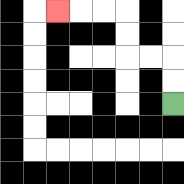{'start': '[7, 4]', 'end': '[2, 0]', 'path_directions': 'U,U,L,L,U,U,L,L,L', 'path_coordinates': '[[7, 4], [7, 3], [7, 2], [6, 2], [5, 2], [5, 1], [5, 0], [4, 0], [3, 0], [2, 0]]'}